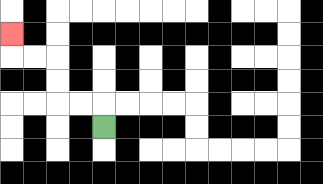{'start': '[4, 5]', 'end': '[0, 1]', 'path_directions': 'U,L,L,U,U,L,L,U', 'path_coordinates': '[[4, 5], [4, 4], [3, 4], [2, 4], [2, 3], [2, 2], [1, 2], [0, 2], [0, 1]]'}